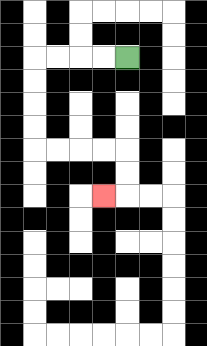{'start': '[5, 2]', 'end': '[4, 8]', 'path_directions': 'L,L,L,L,D,D,D,D,R,R,R,R,D,D,L', 'path_coordinates': '[[5, 2], [4, 2], [3, 2], [2, 2], [1, 2], [1, 3], [1, 4], [1, 5], [1, 6], [2, 6], [3, 6], [4, 6], [5, 6], [5, 7], [5, 8], [4, 8]]'}